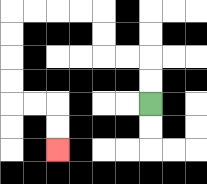{'start': '[6, 4]', 'end': '[2, 6]', 'path_directions': 'U,U,L,L,U,U,L,L,L,L,D,D,D,D,R,R,D,D', 'path_coordinates': '[[6, 4], [6, 3], [6, 2], [5, 2], [4, 2], [4, 1], [4, 0], [3, 0], [2, 0], [1, 0], [0, 0], [0, 1], [0, 2], [0, 3], [0, 4], [1, 4], [2, 4], [2, 5], [2, 6]]'}